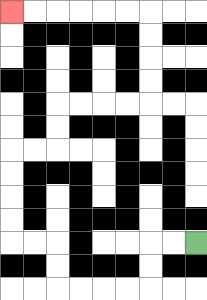{'start': '[8, 10]', 'end': '[0, 0]', 'path_directions': 'L,L,D,D,L,L,L,L,U,U,L,L,U,U,U,U,R,R,U,U,R,R,R,R,U,U,U,U,L,L,L,L,L,L', 'path_coordinates': '[[8, 10], [7, 10], [6, 10], [6, 11], [6, 12], [5, 12], [4, 12], [3, 12], [2, 12], [2, 11], [2, 10], [1, 10], [0, 10], [0, 9], [0, 8], [0, 7], [0, 6], [1, 6], [2, 6], [2, 5], [2, 4], [3, 4], [4, 4], [5, 4], [6, 4], [6, 3], [6, 2], [6, 1], [6, 0], [5, 0], [4, 0], [3, 0], [2, 0], [1, 0], [0, 0]]'}